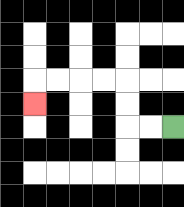{'start': '[7, 5]', 'end': '[1, 4]', 'path_directions': 'L,L,U,U,L,L,L,L,D', 'path_coordinates': '[[7, 5], [6, 5], [5, 5], [5, 4], [5, 3], [4, 3], [3, 3], [2, 3], [1, 3], [1, 4]]'}